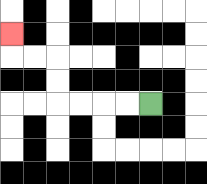{'start': '[6, 4]', 'end': '[0, 1]', 'path_directions': 'L,L,L,L,U,U,L,L,U', 'path_coordinates': '[[6, 4], [5, 4], [4, 4], [3, 4], [2, 4], [2, 3], [2, 2], [1, 2], [0, 2], [0, 1]]'}